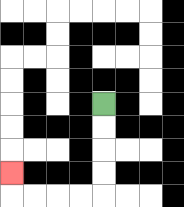{'start': '[4, 4]', 'end': '[0, 7]', 'path_directions': 'D,D,D,D,L,L,L,L,U', 'path_coordinates': '[[4, 4], [4, 5], [4, 6], [4, 7], [4, 8], [3, 8], [2, 8], [1, 8], [0, 8], [0, 7]]'}